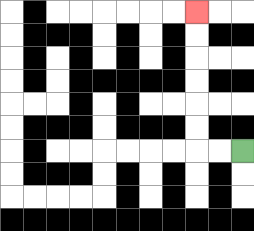{'start': '[10, 6]', 'end': '[8, 0]', 'path_directions': 'L,L,U,U,U,U,U,U', 'path_coordinates': '[[10, 6], [9, 6], [8, 6], [8, 5], [8, 4], [8, 3], [8, 2], [8, 1], [8, 0]]'}